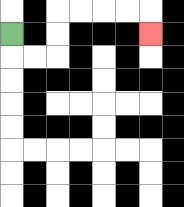{'start': '[0, 1]', 'end': '[6, 1]', 'path_directions': 'D,R,R,U,U,R,R,R,R,D', 'path_coordinates': '[[0, 1], [0, 2], [1, 2], [2, 2], [2, 1], [2, 0], [3, 0], [4, 0], [5, 0], [6, 0], [6, 1]]'}